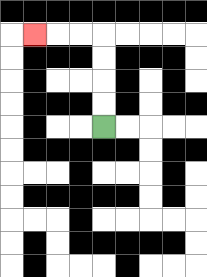{'start': '[4, 5]', 'end': '[1, 1]', 'path_directions': 'U,U,U,U,L,L,L', 'path_coordinates': '[[4, 5], [4, 4], [4, 3], [4, 2], [4, 1], [3, 1], [2, 1], [1, 1]]'}